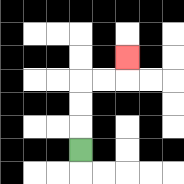{'start': '[3, 6]', 'end': '[5, 2]', 'path_directions': 'U,U,U,R,R,U', 'path_coordinates': '[[3, 6], [3, 5], [3, 4], [3, 3], [4, 3], [5, 3], [5, 2]]'}